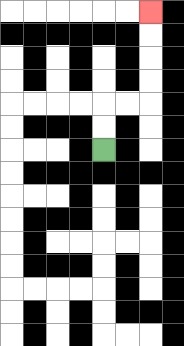{'start': '[4, 6]', 'end': '[6, 0]', 'path_directions': 'U,U,R,R,U,U,U,U', 'path_coordinates': '[[4, 6], [4, 5], [4, 4], [5, 4], [6, 4], [6, 3], [6, 2], [6, 1], [6, 0]]'}